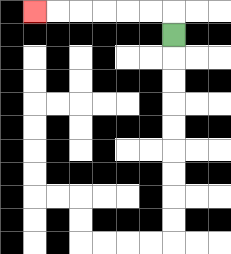{'start': '[7, 1]', 'end': '[1, 0]', 'path_directions': 'U,L,L,L,L,L,L', 'path_coordinates': '[[7, 1], [7, 0], [6, 0], [5, 0], [4, 0], [3, 0], [2, 0], [1, 0]]'}